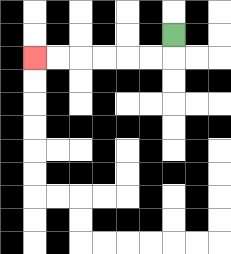{'start': '[7, 1]', 'end': '[1, 2]', 'path_directions': 'D,L,L,L,L,L,L', 'path_coordinates': '[[7, 1], [7, 2], [6, 2], [5, 2], [4, 2], [3, 2], [2, 2], [1, 2]]'}